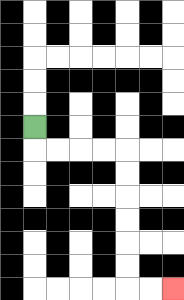{'start': '[1, 5]', 'end': '[7, 12]', 'path_directions': 'D,R,R,R,R,D,D,D,D,D,D,R,R', 'path_coordinates': '[[1, 5], [1, 6], [2, 6], [3, 6], [4, 6], [5, 6], [5, 7], [5, 8], [5, 9], [5, 10], [5, 11], [5, 12], [6, 12], [7, 12]]'}